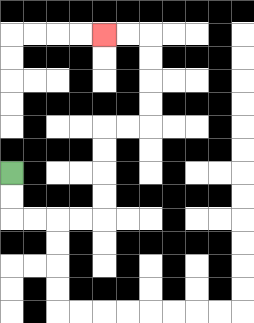{'start': '[0, 7]', 'end': '[4, 1]', 'path_directions': 'D,D,R,R,R,R,U,U,U,U,R,R,U,U,U,U,L,L', 'path_coordinates': '[[0, 7], [0, 8], [0, 9], [1, 9], [2, 9], [3, 9], [4, 9], [4, 8], [4, 7], [4, 6], [4, 5], [5, 5], [6, 5], [6, 4], [6, 3], [6, 2], [6, 1], [5, 1], [4, 1]]'}